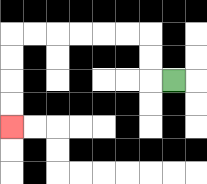{'start': '[7, 3]', 'end': '[0, 5]', 'path_directions': 'L,U,U,L,L,L,L,L,L,D,D,D,D', 'path_coordinates': '[[7, 3], [6, 3], [6, 2], [6, 1], [5, 1], [4, 1], [3, 1], [2, 1], [1, 1], [0, 1], [0, 2], [0, 3], [0, 4], [0, 5]]'}